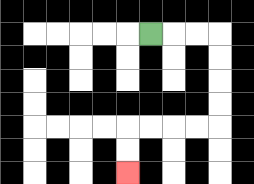{'start': '[6, 1]', 'end': '[5, 7]', 'path_directions': 'R,R,R,D,D,D,D,L,L,L,L,D,D', 'path_coordinates': '[[6, 1], [7, 1], [8, 1], [9, 1], [9, 2], [9, 3], [9, 4], [9, 5], [8, 5], [7, 5], [6, 5], [5, 5], [5, 6], [5, 7]]'}